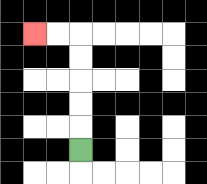{'start': '[3, 6]', 'end': '[1, 1]', 'path_directions': 'U,U,U,U,U,L,L', 'path_coordinates': '[[3, 6], [3, 5], [3, 4], [3, 3], [3, 2], [3, 1], [2, 1], [1, 1]]'}